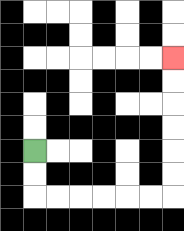{'start': '[1, 6]', 'end': '[7, 2]', 'path_directions': 'D,D,R,R,R,R,R,R,U,U,U,U,U,U', 'path_coordinates': '[[1, 6], [1, 7], [1, 8], [2, 8], [3, 8], [4, 8], [5, 8], [6, 8], [7, 8], [7, 7], [7, 6], [7, 5], [7, 4], [7, 3], [7, 2]]'}